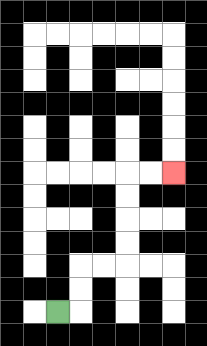{'start': '[2, 13]', 'end': '[7, 7]', 'path_directions': 'R,U,U,R,R,U,U,U,U,R,R', 'path_coordinates': '[[2, 13], [3, 13], [3, 12], [3, 11], [4, 11], [5, 11], [5, 10], [5, 9], [5, 8], [5, 7], [6, 7], [7, 7]]'}